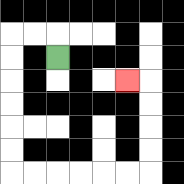{'start': '[2, 2]', 'end': '[5, 3]', 'path_directions': 'U,L,L,D,D,D,D,D,D,R,R,R,R,R,R,U,U,U,U,L', 'path_coordinates': '[[2, 2], [2, 1], [1, 1], [0, 1], [0, 2], [0, 3], [0, 4], [0, 5], [0, 6], [0, 7], [1, 7], [2, 7], [3, 7], [4, 7], [5, 7], [6, 7], [6, 6], [6, 5], [6, 4], [6, 3], [5, 3]]'}